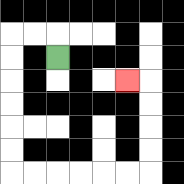{'start': '[2, 2]', 'end': '[5, 3]', 'path_directions': 'U,L,L,D,D,D,D,D,D,R,R,R,R,R,R,U,U,U,U,L', 'path_coordinates': '[[2, 2], [2, 1], [1, 1], [0, 1], [0, 2], [0, 3], [0, 4], [0, 5], [0, 6], [0, 7], [1, 7], [2, 7], [3, 7], [4, 7], [5, 7], [6, 7], [6, 6], [6, 5], [6, 4], [6, 3], [5, 3]]'}